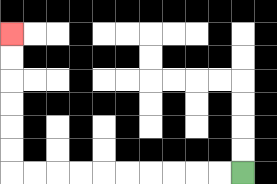{'start': '[10, 7]', 'end': '[0, 1]', 'path_directions': 'L,L,L,L,L,L,L,L,L,L,U,U,U,U,U,U', 'path_coordinates': '[[10, 7], [9, 7], [8, 7], [7, 7], [6, 7], [5, 7], [4, 7], [3, 7], [2, 7], [1, 7], [0, 7], [0, 6], [0, 5], [0, 4], [0, 3], [0, 2], [0, 1]]'}